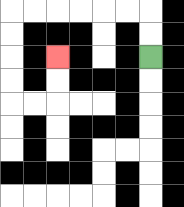{'start': '[6, 2]', 'end': '[2, 2]', 'path_directions': 'U,U,L,L,L,L,L,L,D,D,D,D,R,R,U,U', 'path_coordinates': '[[6, 2], [6, 1], [6, 0], [5, 0], [4, 0], [3, 0], [2, 0], [1, 0], [0, 0], [0, 1], [0, 2], [0, 3], [0, 4], [1, 4], [2, 4], [2, 3], [2, 2]]'}